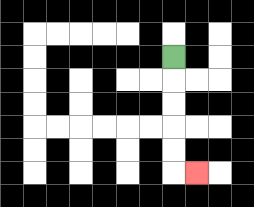{'start': '[7, 2]', 'end': '[8, 7]', 'path_directions': 'D,D,D,D,D,R', 'path_coordinates': '[[7, 2], [7, 3], [7, 4], [7, 5], [7, 6], [7, 7], [8, 7]]'}